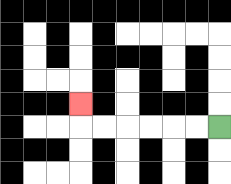{'start': '[9, 5]', 'end': '[3, 4]', 'path_directions': 'L,L,L,L,L,L,U', 'path_coordinates': '[[9, 5], [8, 5], [7, 5], [6, 5], [5, 5], [4, 5], [3, 5], [3, 4]]'}